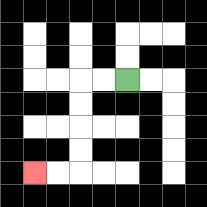{'start': '[5, 3]', 'end': '[1, 7]', 'path_directions': 'L,L,D,D,D,D,L,L', 'path_coordinates': '[[5, 3], [4, 3], [3, 3], [3, 4], [3, 5], [3, 6], [3, 7], [2, 7], [1, 7]]'}